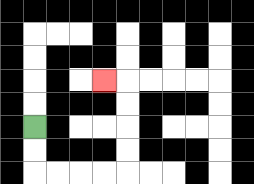{'start': '[1, 5]', 'end': '[4, 3]', 'path_directions': 'D,D,R,R,R,R,U,U,U,U,L', 'path_coordinates': '[[1, 5], [1, 6], [1, 7], [2, 7], [3, 7], [4, 7], [5, 7], [5, 6], [5, 5], [5, 4], [5, 3], [4, 3]]'}